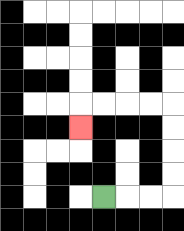{'start': '[4, 8]', 'end': '[3, 5]', 'path_directions': 'R,R,R,U,U,U,U,L,L,L,L,D', 'path_coordinates': '[[4, 8], [5, 8], [6, 8], [7, 8], [7, 7], [7, 6], [7, 5], [7, 4], [6, 4], [5, 4], [4, 4], [3, 4], [3, 5]]'}